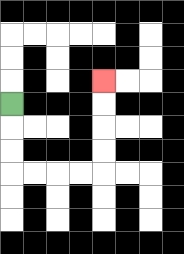{'start': '[0, 4]', 'end': '[4, 3]', 'path_directions': 'D,D,D,R,R,R,R,U,U,U,U', 'path_coordinates': '[[0, 4], [0, 5], [0, 6], [0, 7], [1, 7], [2, 7], [3, 7], [4, 7], [4, 6], [4, 5], [4, 4], [4, 3]]'}